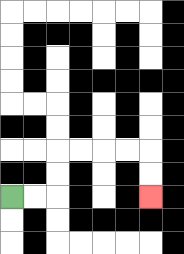{'start': '[0, 8]', 'end': '[6, 8]', 'path_directions': 'R,R,U,U,R,R,R,R,D,D', 'path_coordinates': '[[0, 8], [1, 8], [2, 8], [2, 7], [2, 6], [3, 6], [4, 6], [5, 6], [6, 6], [6, 7], [6, 8]]'}